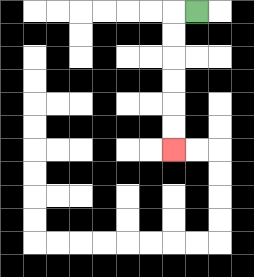{'start': '[8, 0]', 'end': '[7, 6]', 'path_directions': 'L,D,D,D,D,D,D', 'path_coordinates': '[[8, 0], [7, 0], [7, 1], [7, 2], [7, 3], [7, 4], [7, 5], [7, 6]]'}